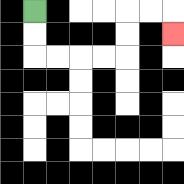{'start': '[1, 0]', 'end': '[7, 1]', 'path_directions': 'D,D,R,R,R,R,U,U,R,R,D', 'path_coordinates': '[[1, 0], [1, 1], [1, 2], [2, 2], [3, 2], [4, 2], [5, 2], [5, 1], [5, 0], [6, 0], [7, 0], [7, 1]]'}